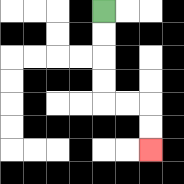{'start': '[4, 0]', 'end': '[6, 6]', 'path_directions': 'D,D,D,D,R,R,D,D', 'path_coordinates': '[[4, 0], [4, 1], [4, 2], [4, 3], [4, 4], [5, 4], [6, 4], [6, 5], [6, 6]]'}